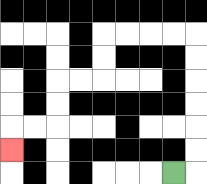{'start': '[7, 7]', 'end': '[0, 6]', 'path_directions': 'R,U,U,U,U,U,U,L,L,L,L,D,D,L,L,D,D,L,L,D', 'path_coordinates': '[[7, 7], [8, 7], [8, 6], [8, 5], [8, 4], [8, 3], [8, 2], [8, 1], [7, 1], [6, 1], [5, 1], [4, 1], [4, 2], [4, 3], [3, 3], [2, 3], [2, 4], [2, 5], [1, 5], [0, 5], [0, 6]]'}